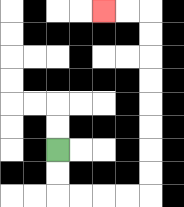{'start': '[2, 6]', 'end': '[4, 0]', 'path_directions': 'D,D,R,R,R,R,U,U,U,U,U,U,U,U,L,L', 'path_coordinates': '[[2, 6], [2, 7], [2, 8], [3, 8], [4, 8], [5, 8], [6, 8], [6, 7], [6, 6], [6, 5], [6, 4], [6, 3], [6, 2], [6, 1], [6, 0], [5, 0], [4, 0]]'}